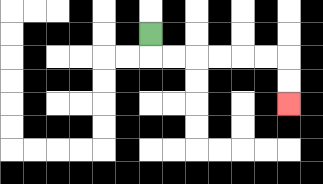{'start': '[6, 1]', 'end': '[12, 4]', 'path_directions': 'D,R,R,R,R,R,R,D,D', 'path_coordinates': '[[6, 1], [6, 2], [7, 2], [8, 2], [9, 2], [10, 2], [11, 2], [12, 2], [12, 3], [12, 4]]'}